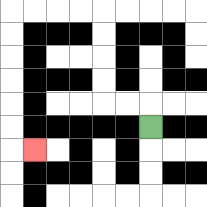{'start': '[6, 5]', 'end': '[1, 6]', 'path_directions': 'U,L,L,U,U,U,U,L,L,L,L,D,D,D,D,D,D,R', 'path_coordinates': '[[6, 5], [6, 4], [5, 4], [4, 4], [4, 3], [4, 2], [4, 1], [4, 0], [3, 0], [2, 0], [1, 0], [0, 0], [0, 1], [0, 2], [0, 3], [0, 4], [0, 5], [0, 6], [1, 6]]'}